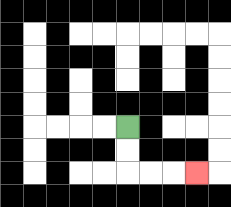{'start': '[5, 5]', 'end': '[8, 7]', 'path_directions': 'D,D,R,R,R', 'path_coordinates': '[[5, 5], [5, 6], [5, 7], [6, 7], [7, 7], [8, 7]]'}